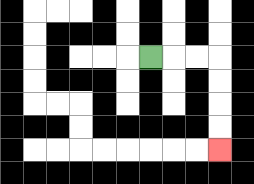{'start': '[6, 2]', 'end': '[9, 6]', 'path_directions': 'R,R,R,D,D,D,D', 'path_coordinates': '[[6, 2], [7, 2], [8, 2], [9, 2], [9, 3], [9, 4], [9, 5], [9, 6]]'}